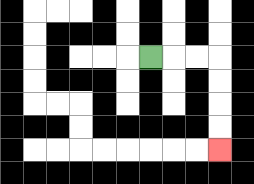{'start': '[6, 2]', 'end': '[9, 6]', 'path_directions': 'R,R,R,D,D,D,D', 'path_coordinates': '[[6, 2], [7, 2], [8, 2], [9, 2], [9, 3], [9, 4], [9, 5], [9, 6]]'}